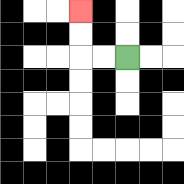{'start': '[5, 2]', 'end': '[3, 0]', 'path_directions': 'L,L,U,U', 'path_coordinates': '[[5, 2], [4, 2], [3, 2], [3, 1], [3, 0]]'}